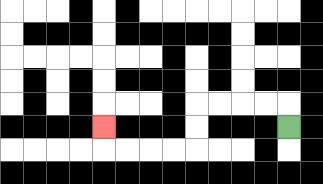{'start': '[12, 5]', 'end': '[4, 5]', 'path_directions': 'U,L,L,L,L,D,D,L,L,L,L,U', 'path_coordinates': '[[12, 5], [12, 4], [11, 4], [10, 4], [9, 4], [8, 4], [8, 5], [8, 6], [7, 6], [6, 6], [5, 6], [4, 6], [4, 5]]'}